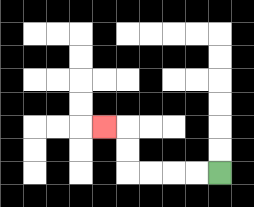{'start': '[9, 7]', 'end': '[4, 5]', 'path_directions': 'L,L,L,L,U,U,L', 'path_coordinates': '[[9, 7], [8, 7], [7, 7], [6, 7], [5, 7], [5, 6], [5, 5], [4, 5]]'}